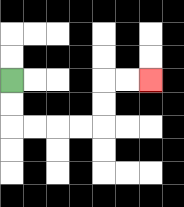{'start': '[0, 3]', 'end': '[6, 3]', 'path_directions': 'D,D,R,R,R,R,U,U,R,R', 'path_coordinates': '[[0, 3], [0, 4], [0, 5], [1, 5], [2, 5], [3, 5], [4, 5], [4, 4], [4, 3], [5, 3], [6, 3]]'}